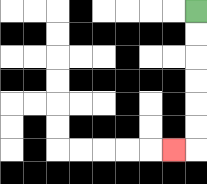{'start': '[8, 0]', 'end': '[7, 6]', 'path_directions': 'D,D,D,D,D,D,L', 'path_coordinates': '[[8, 0], [8, 1], [8, 2], [8, 3], [8, 4], [8, 5], [8, 6], [7, 6]]'}